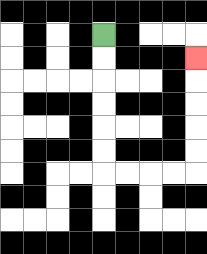{'start': '[4, 1]', 'end': '[8, 2]', 'path_directions': 'D,D,D,D,D,D,R,R,R,R,U,U,U,U,U', 'path_coordinates': '[[4, 1], [4, 2], [4, 3], [4, 4], [4, 5], [4, 6], [4, 7], [5, 7], [6, 7], [7, 7], [8, 7], [8, 6], [8, 5], [8, 4], [8, 3], [8, 2]]'}